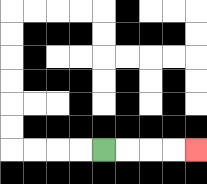{'start': '[4, 6]', 'end': '[8, 6]', 'path_directions': 'R,R,R,R', 'path_coordinates': '[[4, 6], [5, 6], [6, 6], [7, 6], [8, 6]]'}